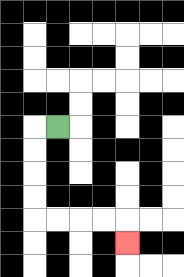{'start': '[2, 5]', 'end': '[5, 10]', 'path_directions': 'L,D,D,D,D,R,R,R,R,D', 'path_coordinates': '[[2, 5], [1, 5], [1, 6], [1, 7], [1, 8], [1, 9], [2, 9], [3, 9], [4, 9], [5, 9], [5, 10]]'}